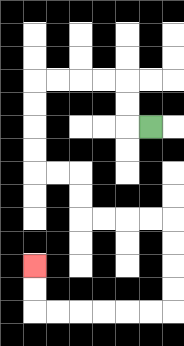{'start': '[6, 5]', 'end': '[1, 11]', 'path_directions': 'L,U,U,L,L,L,L,D,D,D,D,R,R,D,D,R,R,R,R,D,D,D,D,L,L,L,L,L,L,U,U', 'path_coordinates': '[[6, 5], [5, 5], [5, 4], [5, 3], [4, 3], [3, 3], [2, 3], [1, 3], [1, 4], [1, 5], [1, 6], [1, 7], [2, 7], [3, 7], [3, 8], [3, 9], [4, 9], [5, 9], [6, 9], [7, 9], [7, 10], [7, 11], [7, 12], [7, 13], [6, 13], [5, 13], [4, 13], [3, 13], [2, 13], [1, 13], [1, 12], [1, 11]]'}